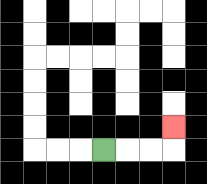{'start': '[4, 6]', 'end': '[7, 5]', 'path_directions': 'R,R,R,U', 'path_coordinates': '[[4, 6], [5, 6], [6, 6], [7, 6], [7, 5]]'}